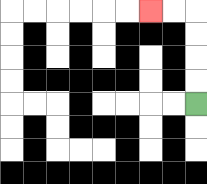{'start': '[8, 4]', 'end': '[6, 0]', 'path_directions': 'U,U,U,U,L,L', 'path_coordinates': '[[8, 4], [8, 3], [8, 2], [8, 1], [8, 0], [7, 0], [6, 0]]'}